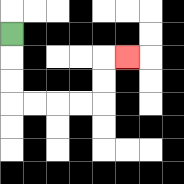{'start': '[0, 1]', 'end': '[5, 2]', 'path_directions': 'D,D,D,R,R,R,R,U,U,R', 'path_coordinates': '[[0, 1], [0, 2], [0, 3], [0, 4], [1, 4], [2, 4], [3, 4], [4, 4], [4, 3], [4, 2], [5, 2]]'}